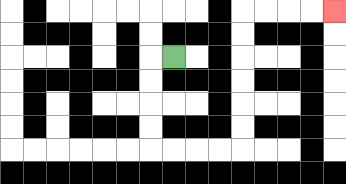{'start': '[7, 2]', 'end': '[14, 0]', 'path_directions': 'L,D,D,D,D,R,R,R,R,U,U,U,U,U,U,R,R,R,R', 'path_coordinates': '[[7, 2], [6, 2], [6, 3], [6, 4], [6, 5], [6, 6], [7, 6], [8, 6], [9, 6], [10, 6], [10, 5], [10, 4], [10, 3], [10, 2], [10, 1], [10, 0], [11, 0], [12, 0], [13, 0], [14, 0]]'}